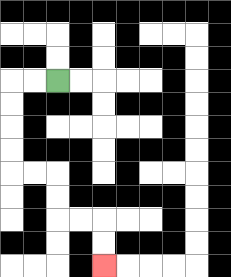{'start': '[2, 3]', 'end': '[4, 11]', 'path_directions': 'L,L,D,D,D,D,R,R,D,D,R,R,D,D', 'path_coordinates': '[[2, 3], [1, 3], [0, 3], [0, 4], [0, 5], [0, 6], [0, 7], [1, 7], [2, 7], [2, 8], [2, 9], [3, 9], [4, 9], [4, 10], [4, 11]]'}